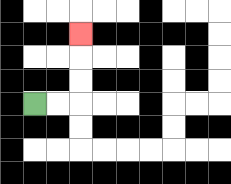{'start': '[1, 4]', 'end': '[3, 1]', 'path_directions': 'R,R,U,U,U', 'path_coordinates': '[[1, 4], [2, 4], [3, 4], [3, 3], [3, 2], [3, 1]]'}